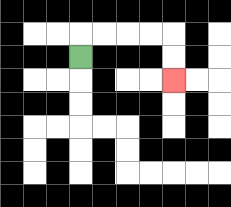{'start': '[3, 2]', 'end': '[7, 3]', 'path_directions': 'U,R,R,R,R,D,D', 'path_coordinates': '[[3, 2], [3, 1], [4, 1], [5, 1], [6, 1], [7, 1], [7, 2], [7, 3]]'}